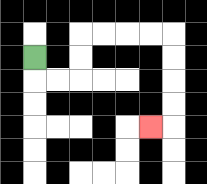{'start': '[1, 2]', 'end': '[6, 5]', 'path_directions': 'D,R,R,U,U,R,R,R,R,D,D,D,D,L', 'path_coordinates': '[[1, 2], [1, 3], [2, 3], [3, 3], [3, 2], [3, 1], [4, 1], [5, 1], [6, 1], [7, 1], [7, 2], [7, 3], [7, 4], [7, 5], [6, 5]]'}